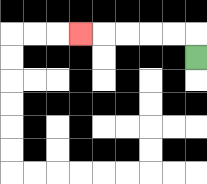{'start': '[8, 2]', 'end': '[3, 1]', 'path_directions': 'U,L,L,L,L,L', 'path_coordinates': '[[8, 2], [8, 1], [7, 1], [6, 1], [5, 1], [4, 1], [3, 1]]'}